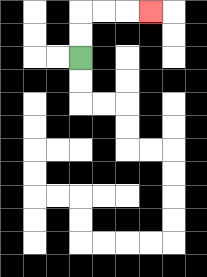{'start': '[3, 2]', 'end': '[6, 0]', 'path_directions': 'U,U,R,R,R', 'path_coordinates': '[[3, 2], [3, 1], [3, 0], [4, 0], [5, 0], [6, 0]]'}